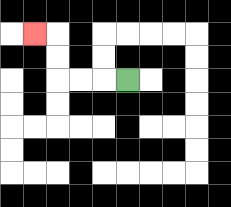{'start': '[5, 3]', 'end': '[1, 1]', 'path_directions': 'L,L,L,U,U,L', 'path_coordinates': '[[5, 3], [4, 3], [3, 3], [2, 3], [2, 2], [2, 1], [1, 1]]'}